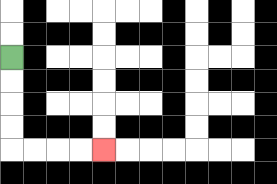{'start': '[0, 2]', 'end': '[4, 6]', 'path_directions': 'D,D,D,D,R,R,R,R', 'path_coordinates': '[[0, 2], [0, 3], [0, 4], [0, 5], [0, 6], [1, 6], [2, 6], [3, 6], [4, 6]]'}